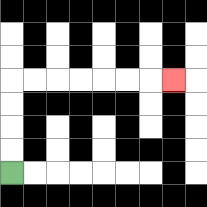{'start': '[0, 7]', 'end': '[7, 3]', 'path_directions': 'U,U,U,U,R,R,R,R,R,R,R', 'path_coordinates': '[[0, 7], [0, 6], [0, 5], [0, 4], [0, 3], [1, 3], [2, 3], [3, 3], [4, 3], [5, 3], [6, 3], [7, 3]]'}